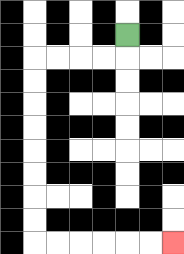{'start': '[5, 1]', 'end': '[7, 10]', 'path_directions': 'D,L,L,L,L,D,D,D,D,D,D,D,D,R,R,R,R,R,R', 'path_coordinates': '[[5, 1], [5, 2], [4, 2], [3, 2], [2, 2], [1, 2], [1, 3], [1, 4], [1, 5], [1, 6], [1, 7], [1, 8], [1, 9], [1, 10], [2, 10], [3, 10], [4, 10], [5, 10], [6, 10], [7, 10]]'}